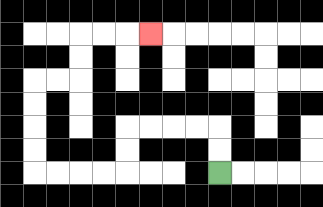{'start': '[9, 7]', 'end': '[6, 1]', 'path_directions': 'U,U,L,L,L,L,D,D,L,L,L,L,U,U,U,U,R,R,U,U,R,R,R', 'path_coordinates': '[[9, 7], [9, 6], [9, 5], [8, 5], [7, 5], [6, 5], [5, 5], [5, 6], [5, 7], [4, 7], [3, 7], [2, 7], [1, 7], [1, 6], [1, 5], [1, 4], [1, 3], [2, 3], [3, 3], [3, 2], [3, 1], [4, 1], [5, 1], [6, 1]]'}